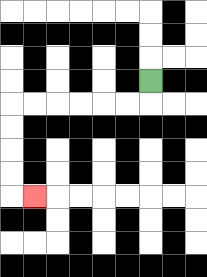{'start': '[6, 3]', 'end': '[1, 8]', 'path_directions': 'D,L,L,L,L,L,L,D,D,D,D,R', 'path_coordinates': '[[6, 3], [6, 4], [5, 4], [4, 4], [3, 4], [2, 4], [1, 4], [0, 4], [0, 5], [0, 6], [0, 7], [0, 8], [1, 8]]'}